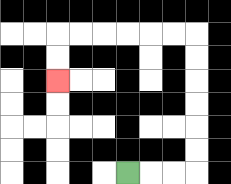{'start': '[5, 7]', 'end': '[2, 3]', 'path_directions': 'R,R,R,U,U,U,U,U,U,L,L,L,L,L,L,D,D', 'path_coordinates': '[[5, 7], [6, 7], [7, 7], [8, 7], [8, 6], [8, 5], [8, 4], [8, 3], [8, 2], [8, 1], [7, 1], [6, 1], [5, 1], [4, 1], [3, 1], [2, 1], [2, 2], [2, 3]]'}